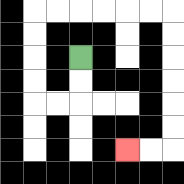{'start': '[3, 2]', 'end': '[5, 6]', 'path_directions': 'D,D,L,L,U,U,U,U,R,R,R,R,R,R,D,D,D,D,D,D,L,L', 'path_coordinates': '[[3, 2], [3, 3], [3, 4], [2, 4], [1, 4], [1, 3], [1, 2], [1, 1], [1, 0], [2, 0], [3, 0], [4, 0], [5, 0], [6, 0], [7, 0], [7, 1], [7, 2], [7, 3], [7, 4], [7, 5], [7, 6], [6, 6], [5, 6]]'}